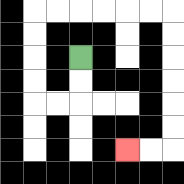{'start': '[3, 2]', 'end': '[5, 6]', 'path_directions': 'D,D,L,L,U,U,U,U,R,R,R,R,R,R,D,D,D,D,D,D,L,L', 'path_coordinates': '[[3, 2], [3, 3], [3, 4], [2, 4], [1, 4], [1, 3], [1, 2], [1, 1], [1, 0], [2, 0], [3, 0], [4, 0], [5, 0], [6, 0], [7, 0], [7, 1], [7, 2], [7, 3], [7, 4], [7, 5], [7, 6], [6, 6], [5, 6]]'}